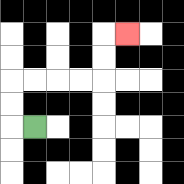{'start': '[1, 5]', 'end': '[5, 1]', 'path_directions': 'L,U,U,R,R,R,R,U,U,R', 'path_coordinates': '[[1, 5], [0, 5], [0, 4], [0, 3], [1, 3], [2, 3], [3, 3], [4, 3], [4, 2], [4, 1], [5, 1]]'}